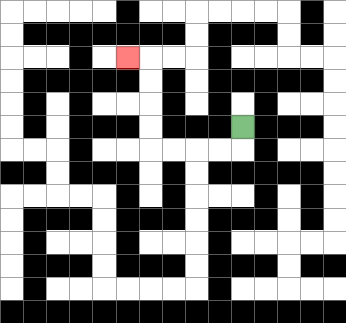{'start': '[10, 5]', 'end': '[5, 2]', 'path_directions': 'D,L,L,L,L,U,U,U,U,L', 'path_coordinates': '[[10, 5], [10, 6], [9, 6], [8, 6], [7, 6], [6, 6], [6, 5], [6, 4], [6, 3], [6, 2], [5, 2]]'}